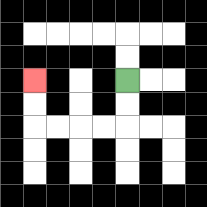{'start': '[5, 3]', 'end': '[1, 3]', 'path_directions': 'D,D,L,L,L,L,U,U', 'path_coordinates': '[[5, 3], [5, 4], [5, 5], [4, 5], [3, 5], [2, 5], [1, 5], [1, 4], [1, 3]]'}